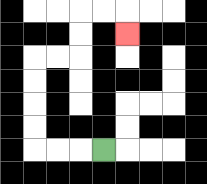{'start': '[4, 6]', 'end': '[5, 1]', 'path_directions': 'L,L,L,U,U,U,U,R,R,U,U,R,R,D', 'path_coordinates': '[[4, 6], [3, 6], [2, 6], [1, 6], [1, 5], [1, 4], [1, 3], [1, 2], [2, 2], [3, 2], [3, 1], [3, 0], [4, 0], [5, 0], [5, 1]]'}